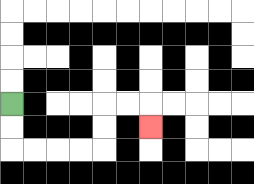{'start': '[0, 4]', 'end': '[6, 5]', 'path_directions': 'D,D,R,R,R,R,U,U,R,R,D', 'path_coordinates': '[[0, 4], [0, 5], [0, 6], [1, 6], [2, 6], [3, 6], [4, 6], [4, 5], [4, 4], [5, 4], [6, 4], [6, 5]]'}